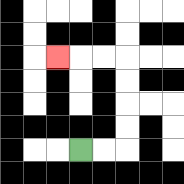{'start': '[3, 6]', 'end': '[2, 2]', 'path_directions': 'R,R,U,U,U,U,L,L,L', 'path_coordinates': '[[3, 6], [4, 6], [5, 6], [5, 5], [5, 4], [5, 3], [5, 2], [4, 2], [3, 2], [2, 2]]'}